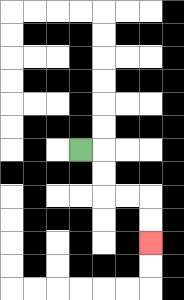{'start': '[3, 6]', 'end': '[6, 10]', 'path_directions': 'R,D,D,R,R,D,D', 'path_coordinates': '[[3, 6], [4, 6], [4, 7], [4, 8], [5, 8], [6, 8], [6, 9], [6, 10]]'}